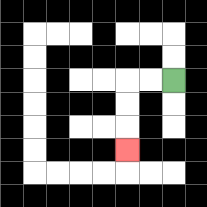{'start': '[7, 3]', 'end': '[5, 6]', 'path_directions': 'L,L,D,D,D', 'path_coordinates': '[[7, 3], [6, 3], [5, 3], [5, 4], [5, 5], [5, 6]]'}